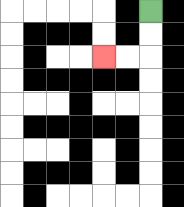{'start': '[6, 0]', 'end': '[4, 2]', 'path_directions': 'D,D,L,L', 'path_coordinates': '[[6, 0], [6, 1], [6, 2], [5, 2], [4, 2]]'}